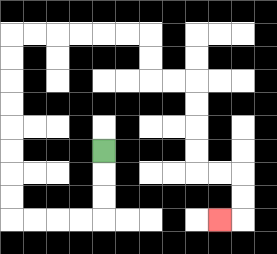{'start': '[4, 6]', 'end': '[9, 9]', 'path_directions': 'D,D,D,L,L,L,L,U,U,U,U,U,U,U,U,R,R,R,R,R,R,D,D,R,R,D,D,D,D,R,R,D,D,L', 'path_coordinates': '[[4, 6], [4, 7], [4, 8], [4, 9], [3, 9], [2, 9], [1, 9], [0, 9], [0, 8], [0, 7], [0, 6], [0, 5], [0, 4], [0, 3], [0, 2], [0, 1], [1, 1], [2, 1], [3, 1], [4, 1], [5, 1], [6, 1], [6, 2], [6, 3], [7, 3], [8, 3], [8, 4], [8, 5], [8, 6], [8, 7], [9, 7], [10, 7], [10, 8], [10, 9], [9, 9]]'}